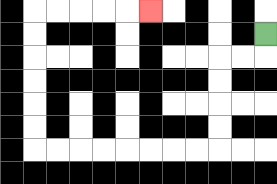{'start': '[11, 1]', 'end': '[6, 0]', 'path_directions': 'D,L,L,D,D,D,D,L,L,L,L,L,L,L,L,U,U,U,U,U,U,R,R,R,R,R', 'path_coordinates': '[[11, 1], [11, 2], [10, 2], [9, 2], [9, 3], [9, 4], [9, 5], [9, 6], [8, 6], [7, 6], [6, 6], [5, 6], [4, 6], [3, 6], [2, 6], [1, 6], [1, 5], [1, 4], [1, 3], [1, 2], [1, 1], [1, 0], [2, 0], [3, 0], [4, 0], [5, 0], [6, 0]]'}